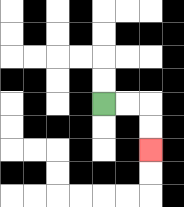{'start': '[4, 4]', 'end': '[6, 6]', 'path_directions': 'R,R,D,D', 'path_coordinates': '[[4, 4], [5, 4], [6, 4], [6, 5], [6, 6]]'}